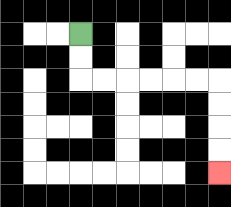{'start': '[3, 1]', 'end': '[9, 7]', 'path_directions': 'D,D,R,R,R,R,R,R,D,D,D,D', 'path_coordinates': '[[3, 1], [3, 2], [3, 3], [4, 3], [5, 3], [6, 3], [7, 3], [8, 3], [9, 3], [9, 4], [9, 5], [9, 6], [9, 7]]'}